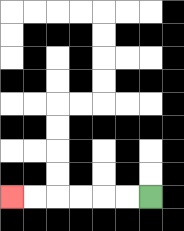{'start': '[6, 8]', 'end': '[0, 8]', 'path_directions': 'L,L,L,L,L,L', 'path_coordinates': '[[6, 8], [5, 8], [4, 8], [3, 8], [2, 8], [1, 8], [0, 8]]'}